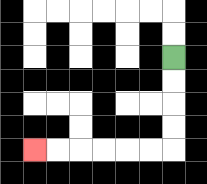{'start': '[7, 2]', 'end': '[1, 6]', 'path_directions': 'D,D,D,D,L,L,L,L,L,L', 'path_coordinates': '[[7, 2], [7, 3], [7, 4], [7, 5], [7, 6], [6, 6], [5, 6], [4, 6], [3, 6], [2, 6], [1, 6]]'}